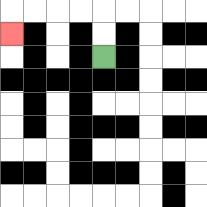{'start': '[4, 2]', 'end': '[0, 1]', 'path_directions': 'U,U,L,L,L,L,D', 'path_coordinates': '[[4, 2], [4, 1], [4, 0], [3, 0], [2, 0], [1, 0], [0, 0], [0, 1]]'}